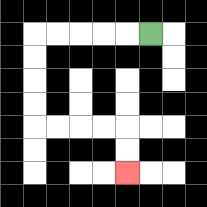{'start': '[6, 1]', 'end': '[5, 7]', 'path_directions': 'L,L,L,L,L,D,D,D,D,R,R,R,R,D,D', 'path_coordinates': '[[6, 1], [5, 1], [4, 1], [3, 1], [2, 1], [1, 1], [1, 2], [1, 3], [1, 4], [1, 5], [2, 5], [3, 5], [4, 5], [5, 5], [5, 6], [5, 7]]'}